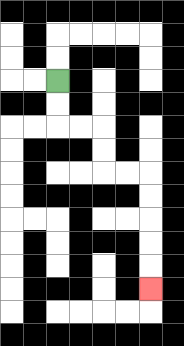{'start': '[2, 3]', 'end': '[6, 12]', 'path_directions': 'D,D,R,R,D,D,R,R,D,D,D,D,D', 'path_coordinates': '[[2, 3], [2, 4], [2, 5], [3, 5], [4, 5], [4, 6], [4, 7], [5, 7], [6, 7], [6, 8], [6, 9], [6, 10], [6, 11], [6, 12]]'}